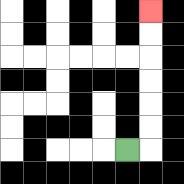{'start': '[5, 6]', 'end': '[6, 0]', 'path_directions': 'R,U,U,U,U,U,U', 'path_coordinates': '[[5, 6], [6, 6], [6, 5], [6, 4], [6, 3], [6, 2], [6, 1], [6, 0]]'}